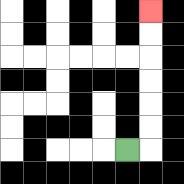{'start': '[5, 6]', 'end': '[6, 0]', 'path_directions': 'R,U,U,U,U,U,U', 'path_coordinates': '[[5, 6], [6, 6], [6, 5], [6, 4], [6, 3], [6, 2], [6, 1], [6, 0]]'}